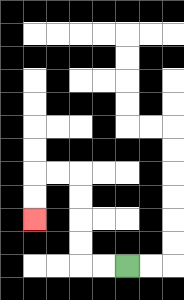{'start': '[5, 11]', 'end': '[1, 9]', 'path_directions': 'L,L,U,U,U,U,L,L,D,D', 'path_coordinates': '[[5, 11], [4, 11], [3, 11], [3, 10], [3, 9], [3, 8], [3, 7], [2, 7], [1, 7], [1, 8], [1, 9]]'}